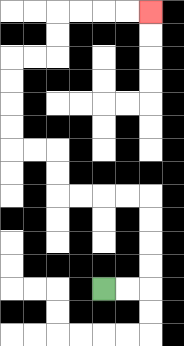{'start': '[4, 12]', 'end': '[6, 0]', 'path_directions': 'R,R,U,U,U,U,L,L,L,L,U,U,L,L,U,U,U,U,R,R,U,U,R,R,R,R', 'path_coordinates': '[[4, 12], [5, 12], [6, 12], [6, 11], [6, 10], [6, 9], [6, 8], [5, 8], [4, 8], [3, 8], [2, 8], [2, 7], [2, 6], [1, 6], [0, 6], [0, 5], [0, 4], [0, 3], [0, 2], [1, 2], [2, 2], [2, 1], [2, 0], [3, 0], [4, 0], [5, 0], [6, 0]]'}